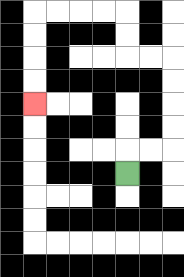{'start': '[5, 7]', 'end': '[1, 4]', 'path_directions': 'U,R,R,U,U,U,U,L,L,U,U,L,L,L,L,D,D,D,D', 'path_coordinates': '[[5, 7], [5, 6], [6, 6], [7, 6], [7, 5], [7, 4], [7, 3], [7, 2], [6, 2], [5, 2], [5, 1], [5, 0], [4, 0], [3, 0], [2, 0], [1, 0], [1, 1], [1, 2], [1, 3], [1, 4]]'}